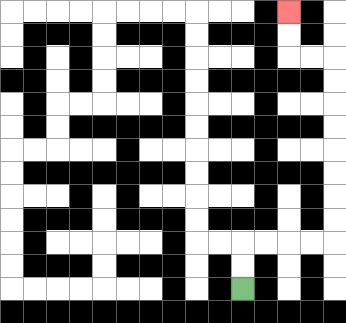{'start': '[10, 12]', 'end': '[12, 0]', 'path_directions': 'U,U,R,R,R,R,U,U,U,U,U,U,U,U,L,L,U,U', 'path_coordinates': '[[10, 12], [10, 11], [10, 10], [11, 10], [12, 10], [13, 10], [14, 10], [14, 9], [14, 8], [14, 7], [14, 6], [14, 5], [14, 4], [14, 3], [14, 2], [13, 2], [12, 2], [12, 1], [12, 0]]'}